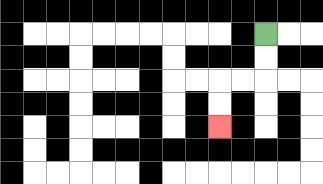{'start': '[11, 1]', 'end': '[9, 5]', 'path_directions': 'D,D,L,L,D,D', 'path_coordinates': '[[11, 1], [11, 2], [11, 3], [10, 3], [9, 3], [9, 4], [9, 5]]'}